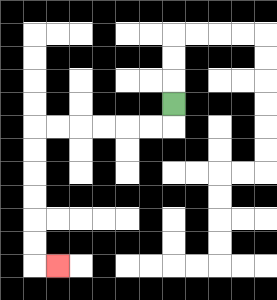{'start': '[7, 4]', 'end': '[2, 11]', 'path_directions': 'D,L,L,L,L,L,L,D,D,D,D,D,D,R', 'path_coordinates': '[[7, 4], [7, 5], [6, 5], [5, 5], [4, 5], [3, 5], [2, 5], [1, 5], [1, 6], [1, 7], [1, 8], [1, 9], [1, 10], [1, 11], [2, 11]]'}